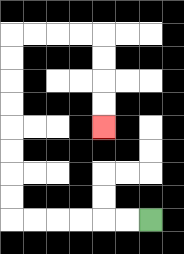{'start': '[6, 9]', 'end': '[4, 5]', 'path_directions': 'L,L,L,L,L,L,U,U,U,U,U,U,U,U,R,R,R,R,D,D,D,D', 'path_coordinates': '[[6, 9], [5, 9], [4, 9], [3, 9], [2, 9], [1, 9], [0, 9], [0, 8], [0, 7], [0, 6], [0, 5], [0, 4], [0, 3], [0, 2], [0, 1], [1, 1], [2, 1], [3, 1], [4, 1], [4, 2], [4, 3], [4, 4], [4, 5]]'}